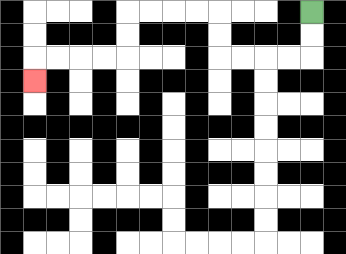{'start': '[13, 0]', 'end': '[1, 3]', 'path_directions': 'D,D,L,L,L,L,U,U,L,L,L,L,D,D,L,L,L,L,D', 'path_coordinates': '[[13, 0], [13, 1], [13, 2], [12, 2], [11, 2], [10, 2], [9, 2], [9, 1], [9, 0], [8, 0], [7, 0], [6, 0], [5, 0], [5, 1], [5, 2], [4, 2], [3, 2], [2, 2], [1, 2], [1, 3]]'}